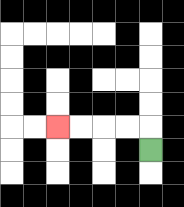{'start': '[6, 6]', 'end': '[2, 5]', 'path_directions': 'U,L,L,L,L', 'path_coordinates': '[[6, 6], [6, 5], [5, 5], [4, 5], [3, 5], [2, 5]]'}